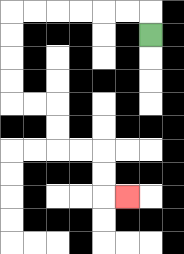{'start': '[6, 1]', 'end': '[5, 8]', 'path_directions': 'U,L,L,L,L,L,L,D,D,D,D,R,R,D,D,R,R,D,D,R', 'path_coordinates': '[[6, 1], [6, 0], [5, 0], [4, 0], [3, 0], [2, 0], [1, 0], [0, 0], [0, 1], [0, 2], [0, 3], [0, 4], [1, 4], [2, 4], [2, 5], [2, 6], [3, 6], [4, 6], [4, 7], [4, 8], [5, 8]]'}